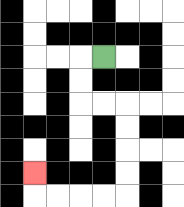{'start': '[4, 2]', 'end': '[1, 7]', 'path_directions': 'L,D,D,R,R,D,D,D,D,L,L,L,L,U', 'path_coordinates': '[[4, 2], [3, 2], [3, 3], [3, 4], [4, 4], [5, 4], [5, 5], [5, 6], [5, 7], [5, 8], [4, 8], [3, 8], [2, 8], [1, 8], [1, 7]]'}